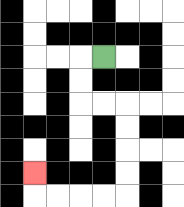{'start': '[4, 2]', 'end': '[1, 7]', 'path_directions': 'L,D,D,R,R,D,D,D,D,L,L,L,L,U', 'path_coordinates': '[[4, 2], [3, 2], [3, 3], [3, 4], [4, 4], [5, 4], [5, 5], [5, 6], [5, 7], [5, 8], [4, 8], [3, 8], [2, 8], [1, 8], [1, 7]]'}